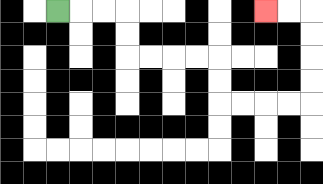{'start': '[2, 0]', 'end': '[11, 0]', 'path_directions': 'R,R,R,D,D,R,R,R,R,D,D,R,R,R,R,U,U,U,U,L,L', 'path_coordinates': '[[2, 0], [3, 0], [4, 0], [5, 0], [5, 1], [5, 2], [6, 2], [7, 2], [8, 2], [9, 2], [9, 3], [9, 4], [10, 4], [11, 4], [12, 4], [13, 4], [13, 3], [13, 2], [13, 1], [13, 0], [12, 0], [11, 0]]'}